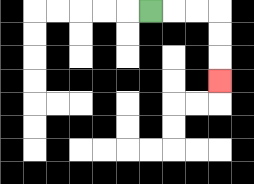{'start': '[6, 0]', 'end': '[9, 3]', 'path_directions': 'R,R,R,D,D,D', 'path_coordinates': '[[6, 0], [7, 0], [8, 0], [9, 0], [9, 1], [9, 2], [9, 3]]'}